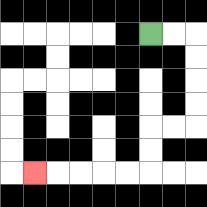{'start': '[6, 1]', 'end': '[1, 7]', 'path_directions': 'R,R,D,D,D,D,L,L,D,D,L,L,L,L,L', 'path_coordinates': '[[6, 1], [7, 1], [8, 1], [8, 2], [8, 3], [8, 4], [8, 5], [7, 5], [6, 5], [6, 6], [6, 7], [5, 7], [4, 7], [3, 7], [2, 7], [1, 7]]'}